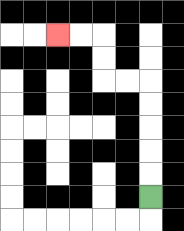{'start': '[6, 8]', 'end': '[2, 1]', 'path_directions': 'U,U,U,U,U,L,L,U,U,L,L', 'path_coordinates': '[[6, 8], [6, 7], [6, 6], [6, 5], [6, 4], [6, 3], [5, 3], [4, 3], [4, 2], [4, 1], [3, 1], [2, 1]]'}